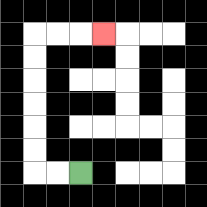{'start': '[3, 7]', 'end': '[4, 1]', 'path_directions': 'L,L,U,U,U,U,U,U,R,R,R', 'path_coordinates': '[[3, 7], [2, 7], [1, 7], [1, 6], [1, 5], [1, 4], [1, 3], [1, 2], [1, 1], [2, 1], [3, 1], [4, 1]]'}